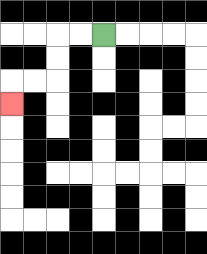{'start': '[4, 1]', 'end': '[0, 4]', 'path_directions': 'L,L,D,D,L,L,D', 'path_coordinates': '[[4, 1], [3, 1], [2, 1], [2, 2], [2, 3], [1, 3], [0, 3], [0, 4]]'}